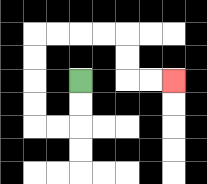{'start': '[3, 3]', 'end': '[7, 3]', 'path_directions': 'D,D,L,L,U,U,U,U,R,R,R,R,D,D,R,R', 'path_coordinates': '[[3, 3], [3, 4], [3, 5], [2, 5], [1, 5], [1, 4], [1, 3], [1, 2], [1, 1], [2, 1], [3, 1], [4, 1], [5, 1], [5, 2], [5, 3], [6, 3], [7, 3]]'}